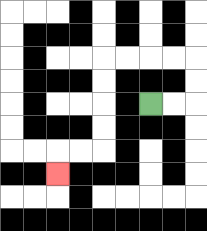{'start': '[6, 4]', 'end': '[2, 7]', 'path_directions': 'R,R,U,U,L,L,L,L,D,D,D,D,L,L,D', 'path_coordinates': '[[6, 4], [7, 4], [8, 4], [8, 3], [8, 2], [7, 2], [6, 2], [5, 2], [4, 2], [4, 3], [4, 4], [4, 5], [4, 6], [3, 6], [2, 6], [2, 7]]'}